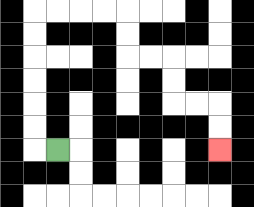{'start': '[2, 6]', 'end': '[9, 6]', 'path_directions': 'L,U,U,U,U,U,U,R,R,R,R,D,D,R,R,D,D,R,R,D,D', 'path_coordinates': '[[2, 6], [1, 6], [1, 5], [1, 4], [1, 3], [1, 2], [1, 1], [1, 0], [2, 0], [3, 0], [4, 0], [5, 0], [5, 1], [5, 2], [6, 2], [7, 2], [7, 3], [7, 4], [8, 4], [9, 4], [9, 5], [9, 6]]'}